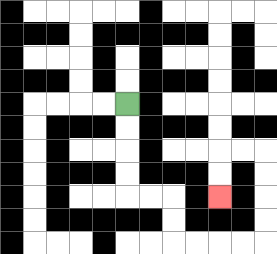{'start': '[5, 4]', 'end': '[9, 8]', 'path_directions': 'D,D,D,D,R,R,D,D,R,R,R,R,U,U,U,U,L,L,D,D', 'path_coordinates': '[[5, 4], [5, 5], [5, 6], [5, 7], [5, 8], [6, 8], [7, 8], [7, 9], [7, 10], [8, 10], [9, 10], [10, 10], [11, 10], [11, 9], [11, 8], [11, 7], [11, 6], [10, 6], [9, 6], [9, 7], [9, 8]]'}